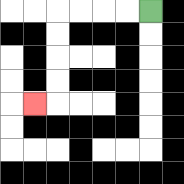{'start': '[6, 0]', 'end': '[1, 4]', 'path_directions': 'L,L,L,L,D,D,D,D,L', 'path_coordinates': '[[6, 0], [5, 0], [4, 0], [3, 0], [2, 0], [2, 1], [2, 2], [2, 3], [2, 4], [1, 4]]'}